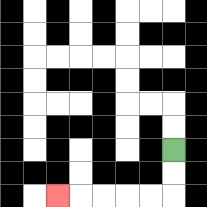{'start': '[7, 6]', 'end': '[2, 8]', 'path_directions': 'D,D,L,L,L,L,L', 'path_coordinates': '[[7, 6], [7, 7], [7, 8], [6, 8], [5, 8], [4, 8], [3, 8], [2, 8]]'}